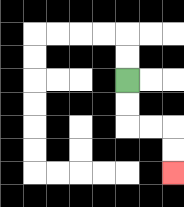{'start': '[5, 3]', 'end': '[7, 7]', 'path_directions': 'D,D,R,R,D,D', 'path_coordinates': '[[5, 3], [5, 4], [5, 5], [6, 5], [7, 5], [7, 6], [7, 7]]'}